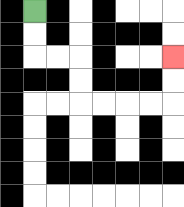{'start': '[1, 0]', 'end': '[7, 2]', 'path_directions': 'D,D,R,R,D,D,R,R,R,R,U,U', 'path_coordinates': '[[1, 0], [1, 1], [1, 2], [2, 2], [3, 2], [3, 3], [3, 4], [4, 4], [5, 4], [6, 4], [7, 4], [7, 3], [7, 2]]'}